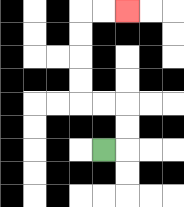{'start': '[4, 6]', 'end': '[5, 0]', 'path_directions': 'R,U,U,L,L,U,U,U,U,R,R', 'path_coordinates': '[[4, 6], [5, 6], [5, 5], [5, 4], [4, 4], [3, 4], [3, 3], [3, 2], [3, 1], [3, 0], [4, 0], [5, 0]]'}